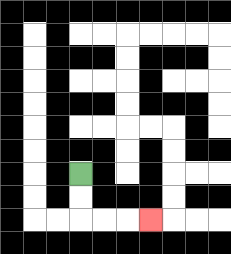{'start': '[3, 7]', 'end': '[6, 9]', 'path_directions': 'D,D,R,R,R', 'path_coordinates': '[[3, 7], [3, 8], [3, 9], [4, 9], [5, 9], [6, 9]]'}